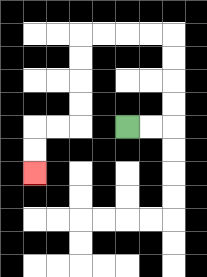{'start': '[5, 5]', 'end': '[1, 7]', 'path_directions': 'R,R,U,U,U,U,L,L,L,L,D,D,D,D,L,L,D,D', 'path_coordinates': '[[5, 5], [6, 5], [7, 5], [7, 4], [7, 3], [7, 2], [7, 1], [6, 1], [5, 1], [4, 1], [3, 1], [3, 2], [3, 3], [3, 4], [3, 5], [2, 5], [1, 5], [1, 6], [1, 7]]'}